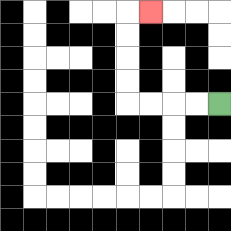{'start': '[9, 4]', 'end': '[6, 0]', 'path_directions': 'L,L,L,L,U,U,U,U,R', 'path_coordinates': '[[9, 4], [8, 4], [7, 4], [6, 4], [5, 4], [5, 3], [5, 2], [5, 1], [5, 0], [6, 0]]'}